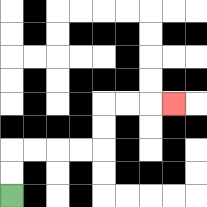{'start': '[0, 8]', 'end': '[7, 4]', 'path_directions': 'U,U,R,R,R,R,U,U,R,R,R', 'path_coordinates': '[[0, 8], [0, 7], [0, 6], [1, 6], [2, 6], [3, 6], [4, 6], [4, 5], [4, 4], [5, 4], [6, 4], [7, 4]]'}